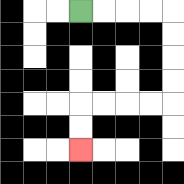{'start': '[3, 0]', 'end': '[3, 6]', 'path_directions': 'R,R,R,R,D,D,D,D,L,L,L,L,D,D', 'path_coordinates': '[[3, 0], [4, 0], [5, 0], [6, 0], [7, 0], [7, 1], [7, 2], [7, 3], [7, 4], [6, 4], [5, 4], [4, 4], [3, 4], [3, 5], [3, 6]]'}